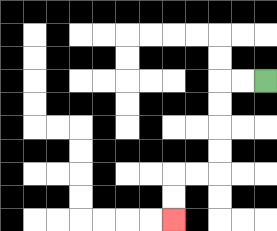{'start': '[11, 3]', 'end': '[7, 9]', 'path_directions': 'L,L,D,D,D,D,L,L,D,D', 'path_coordinates': '[[11, 3], [10, 3], [9, 3], [9, 4], [9, 5], [9, 6], [9, 7], [8, 7], [7, 7], [7, 8], [7, 9]]'}